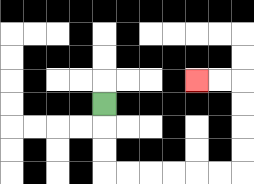{'start': '[4, 4]', 'end': '[8, 3]', 'path_directions': 'D,D,D,R,R,R,R,R,R,U,U,U,U,L,L', 'path_coordinates': '[[4, 4], [4, 5], [4, 6], [4, 7], [5, 7], [6, 7], [7, 7], [8, 7], [9, 7], [10, 7], [10, 6], [10, 5], [10, 4], [10, 3], [9, 3], [8, 3]]'}